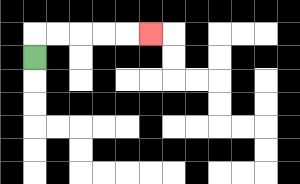{'start': '[1, 2]', 'end': '[6, 1]', 'path_directions': 'U,R,R,R,R,R', 'path_coordinates': '[[1, 2], [1, 1], [2, 1], [3, 1], [4, 1], [5, 1], [6, 1]]'}